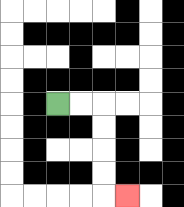{'start': '[2, 4]', 'end': '[5, 8]', 'path_directions': 'R,R,D,D,D,D,R', 'path_coordinates': '[[2, 4], [3, 4], [4, 4], [4, 5], [4, 6], [4, 7], [4, 8], [5, 8]]'}